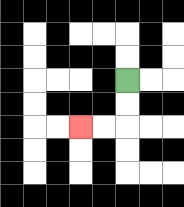{'start': '[5, 3]', 'end': '[3, 5]', 'path_directions': 'D,D,L,L', 'path_coordinates': '[[5, 3], [5, 4], [5, 5], [4, 5], [3, 5]]'}